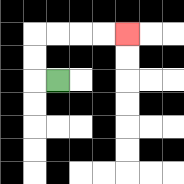{'start': '[2, 3]', 'end': '[5, 1]', 'path_directions': 'L,U,U,R,R,R,R', 'path_coordinates': '[[2, 3], [1, 3], [1, 2], [1, 1], [2, 1], [3, 1], [4, 1], [5, 1]]'}